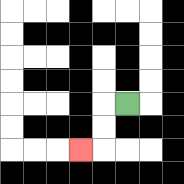{'start': '[5, 4]', 'end': '[3, 6]', 'path_directions': 'L,D,D,L', 'path_coordinates': '[[5, 4], [4, 4], [4, 5], [4, 6], [3, 6]]'}